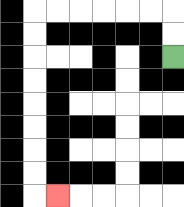{'start': '[7, 2]', 'end': '[2, 8]', 'path_directions': 'U,U,L,L,L,L,L,L,D,D,D,D,D,D,D,D,R', 'path_coordinates': '[[7, 2], [7, 1], [7, 0], [6, 0], [5, 0], [4, 0], [3, 0], [2, 0], [1, 0], [1, 1], [1, 2], [1, 3], [1, 4], [1, 5], [1, 6], [1, 7], [1, 8], [2, 8]]'}